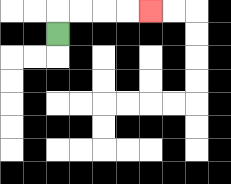{'start': '[2, 1]', 'end': '[6, 0]', 'path_directions': 'U,R,R,R,R', 'path_coordinates': '[[2, 1], [2, 0], [3, 0], [4, 0], [5, 0], [6, 0]]'}